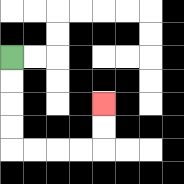{'start': '[0, 2]', 'end': '[4, 4]', 'path_directions': 'D,D,D,D,R,R,R,R,U,U', 'path_coordinates': '[[0, 2], [0, 3], [0, 4], [0, 5], [0, 6], [1, 6], [2, 6], [3, 6], [4, 6], [4, 5], [4, 4]]'}